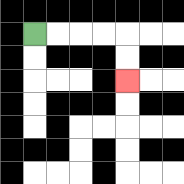{'start': '[1, 1]', 'end': '[5, 3]', 'path_directions': 'R,R,R,R,D,D', 'path_coordinates': '[[1, 1], [2, 1], [3, 1], [4, 1], [5, 1], [5, 2], [5, 3]]'}